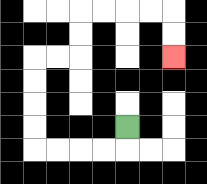{'start': '[5, 5]', 'end': '[7, 2]', 'path_directions': 'D,L,L,L,L,U,U,U,U,R,R,U,U,R,R,R,R,D,D', 'path_coordinates': '[[5, 5], [5, 6], [4, 6], [3, 6], [2, 6], [1, 6], [1, 5], [1, 4], [1, 3], [1, 2], [2, 2], [3, 2], [3, 1], [3, 0], [4, 0], [5, 0], [6, 0], [7, 0], [7, 1], [7, 2]]'}